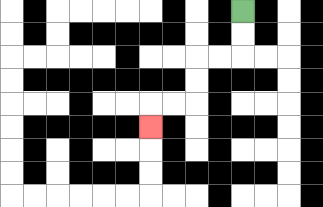{'start': '[10, 0]', 'end': '[6, 5]', 'path_directions': 'D,D,L,L,D,D,L,L,D', 'path_coordinates': '[[10, 0], [10, 1], [10, 2], [9, 2], [8, 2], [8, 3], [8, 4], [7, 4], [6, 4], [6, 5]]'}